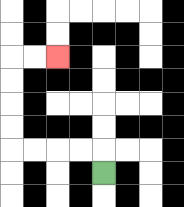{'start': '[4, 7]', 'end': '[2, 2]', 'path_directions': 'U,L,L,L,L,U,U,U,U,R,R', 'path_coordinates': '[[4, 7], [4, 6], [3, 6], [2, 6], [1, 6], [0, 6], [0, 5], [0, 4], [0, 3], [0, 2], [1, 2], [2, 2]]'}